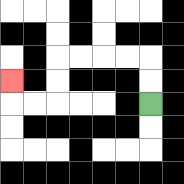{'start': '[6, 4]', 'end': '[0, 3]', 'path_directions': 'U,U,L,L,L,L,D,D,L,L,U', 'path_coordinates': '[[6, 4], [6, 3], [6, 2], [5, 2], [4, 2], [3, 2], [2, 2], [2, 3], [2, 4], [1, 4], [0, 4], [0, 3]]'}